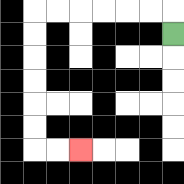{'start': '[7, 1]', 'end': '[3, 6]', 'path_directions': 'U,L,L,L,L,L,L,D,D,D,D,D,D,R,R', 'path_coordinates': '[[7, 1], [7, 0], [6, 0], [5, 0], [4, 0], [3, 0], [2, 0], [1, 0], [1, 1], [1, 2], [1, 3], [1, 4], [1, 5], [1, 6], [2, 6], [3, 6]]'}